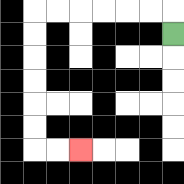{'start': '[7, 1]', 'end': '[3, 6]', 'path_directions': 'U,L,L,L,L,L,L,D,D,D,D,D,D,R,R', 'path_coordinates': '[[7, 1], [7, 0], [6, 0], [5, 0], [4, 0], [3, 0], [2, 0], [1, 0], [1, 1], [1, 2], [1, 3], [1, 4], [1, 5], [1, 6], [2, 6], [3, 6]]'}